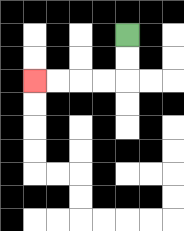{'start': '[5, 1]', 'end': '[1, 3]', 'path_directions': 'D,D,L,L,L,L', 'path_coordinates': '[[5, 1], [5, 2], [5, 3], [4, 3], [3, 3], [2, 3], [1, 3]]'}